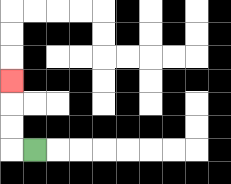{'start': '[1, 6]', 'end': '[0, 3]', 'path_directions': 'L,U,U,U', 'path_coordinates': '[[1, 6], [0, 6], [0, 5], [0, 4], [0, 3]]'}